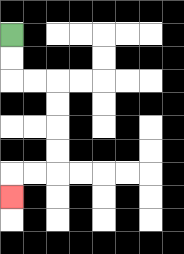{'start': '[0, 1]', 'end': '[0, 8]', 'path_directions': 'D,D,R,R,D,D,D,D,L,L,D', 'path_coordinates': '[[0, 1], [0, 2], [0, 3], [1, 3], [2, 3], [2, 4], [2, 5], [2, 6], [2, 7], [1, 7], [0, 7], [0, 8]]'}